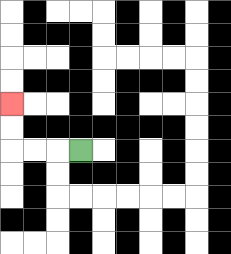{'start': '[3, 6]', 'end': '[0, 4]', 'path_directions': 'L,L,L,U,U', 'path_coordinates': '[[3, 6], [2, 6], [1, 6], [0, 6], [0, 5], [0, 4]]'}